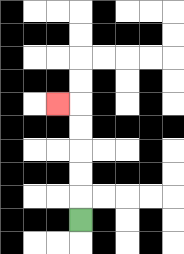{'start': '[3, 9]', 'end': '[2, 4]', 'path_directions': 'U,U,U,U,U,L', 'path_coordinates': '[[3, 9], [3, 8], [3, 7], [3, 6], [3, 5], [3, 4], [2, 4]]'}